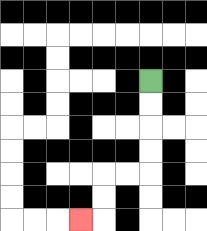{'start': '[6, 3]', 'end': '[3, 9]', 'path_directions': 'D,D,D,D,L,L,D,D,L', 'path_coordinates': '[[6, 3], [6, 4], [6, 5], [6, 6], [6, 7], [5, 7], [4, 7], [4, 8], [4, 9], [3, 9]]'}